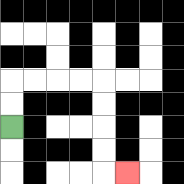{'start': '[0, 5]', 'end': '[5, 7]', 'path_directions': 'U,U,R,R,R,R,D,D,D,D,R', 'path_coordinates': '[[0, 5], [0, 4], [0, 3], [1, 3], [2, 3], [3, 3], [4, 3], [4, 4], [4, 5], [4, 6], [4, 7], [5, 7]]'}